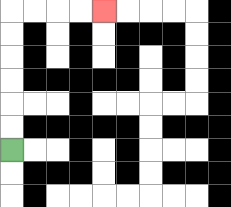{'start': '[0, 6]', 'end': '[4, 0]', 'path_directions': 'U,U,U,U,U,U,R,R,R,R', 'path_coordinates': '[[0, 6], [0, 5], [0, 4], [0, 3], [0, 2], [0, 1], [0, 0], [1, 0], [2, 0], [3, 0], [4, 0]]'}